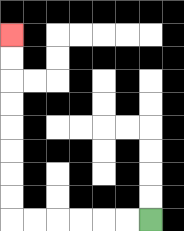{'start': '[6, 9]', 'end': '[0, 1]', 'path_directions': 'L,L,L,L,L,L,U,U,U,U,U,U,U,U', 'path_coordinates': '[[6, 9], [5, 9], [4, 9], [3, 9], [2, 9], [1, 9], [0, 9], [0, 8], [0, 7], [0, 6], [0, 5], [0, 4], [0, 3], [0, 2], [0, 1]]'}